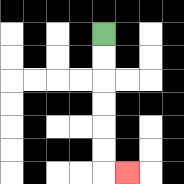{'start': '[4, 1]', 'end': '[5, 7]', 'path_directions': 'D,D,D,D,D,D,R', 'path_coordinates': '[[4, 1], [4, 2], [4, 3], [4, 4], [4, 5], [4, 6], [4, 7], [5, 7]]'}